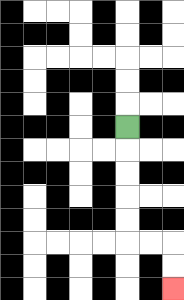{'start': '[5, 5]', 'end': '[7, 12]', 'path_directions': 'D,D,D,D,D,R,R,D,D', 'path_coordinates': '[[5, 5], [5, 6], [5, 7], [5, 8], [5, 9], [5, 10], [6, 10], [7, 10], [7, 11], [7, 12]]'}